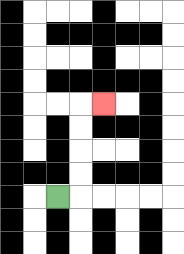{'start': '[2, 8]', 'end': '[4, 4]', 'path_directions': 'R,U,U,U,U,R', 'path_coordinates': '[[2, 8], [3, 8], [3, 7], [3, 6], [3, 5], [3, 4], [4, 4]]'}